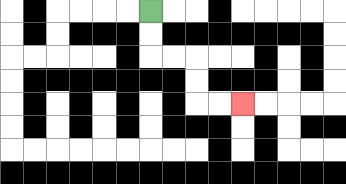{'start': '[6, 0]', 'end': '[10, 4]', 'path_directions': 'D,D,R,R,D,D,R,R', 'path_coordinates': '[[6, 0], [6, 1], [6, 2], [7, 2], [8, 2], [8, 3], [8, 4], [9, 4], [10, 4]]'}